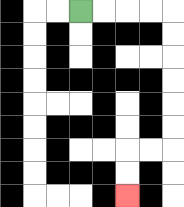{'start': '[3, 0]', 'end': '[5, 8]', 'path_directions': 'R,R,R,R,D,D,D,D,D,D,L,L,D,D', 'path_coordinates': '[[3, 0], [4, 0], [5, 0], [6, 0], [7, 0], [7, 1], [7, 2], [7, 3], [7, 4], [7, 5], [7, 6], [6, 6], [5, 6], [5, 7], [5, 8]]'}